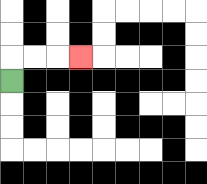{'start': '[0, 3]', 'end': '[3, 2]', 'path_directions': 'U,R,R,R', 'path_coordinates': '[[0, 3], [0, 2], [1, 2], [2, 2], [3, 2]]'}